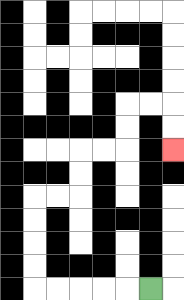{'start': '[6, 12]', 'end': '[7, 6]', 'path_directions': 'L,L,L,L,L,U,U,U,U,R,R,U,U,R,R,U,U,R,R,D,D', 'path_coordinates': '[[6, 12], [5, 12], [4, 12], [3, 12], [2, 12], [1, 12], [1, 11], [1, 10], [1, 9], [1, 8], [2, 8], [3, 8], [3, 7], [3, 6], [4, 6], [5, 6], [5, 5], [5, 4], [6, 4], [7, 4], [7, 5], [7, 6]]'}